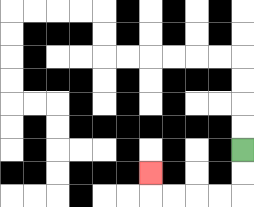{'start': '[10, 6]', 'end': '[6, 7]', 'path_directions': 'D,D,L,L,L,L,U', 'path_coordinates': '[[10, 6], [10, 7], [10, 8], [9, 8], [8, 8], [7, 8], [6, 8], [6, 7]]'}